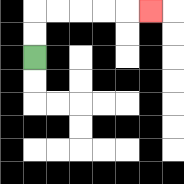{'start': '[1, 2]', 'end': '[6, 0]', 'path_directions': 'U,U,R,R,R,R,R', 'path_coordinates': '[[1, 2], [1, 1], [1, 0], [2, 0], [3, 0], [4, 0], [5, 0], [6, 0]]'}